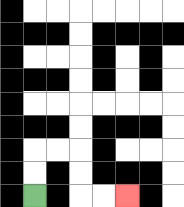{'start': '[1, 8]', 'end': '[5, 8]', 'path_directions': 'U,U,R,R,D,D,R,R', 'path_coordinates': '[[1, 8], [1, 7], [1, 6], [2, 6], [3, 6], [3, 7], [3, 8], [4, 8], [5, 8]]'}